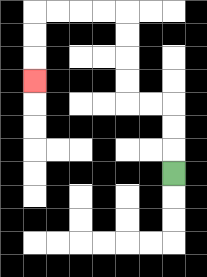{'start': '[7, 7]', 'end': '[1, 3]', 'path_directions': 'U,U,U,L,L,U,U,U,U,L,L,L,L,D,D,D', 'path_coordinates': '[[7, 7], [7, 6], [7, 5], [7, 4], [6, 4], [5, 4], [5, 3], [5, 2], [5, 1], [5, 0], [4, 0], [3, 0], [2, 0], [1, 0], [1, 1], [1, 2], [1, 3]]'}